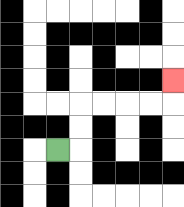{'start': '[2, 6]', 'end': '[7, 3]', 'path_directions': 'R,U,U,R,R,R,R,U', 'path_coordinates': '[[2, 6], [3, 6], [3, 5], [3, 4], [4, 4], [5, 4], [6, 4], [7, 4], [7, 3]]'}